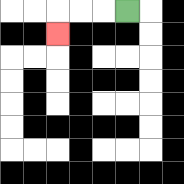{'start': '[5, 0]', 'end': '[2, 1]', 'path_directions': 'L,L,L,D', 'path_coordinates': '[[5, 0], [4, 0], [3, 0], [2, 0], [2, 1]]'}